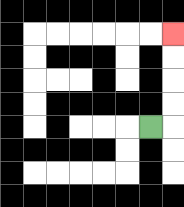{'start': '[6, 5]', 'end': '[7, 1]', 'path_directions': 'R,U,U,U,U', 'path_coordinates': '[[6, 5], [7, 5], [7, 4], [7, 3], [7, 2], [7, 1]]'}